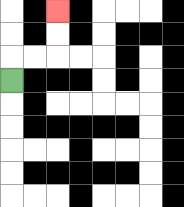{'start': '[0, 3]', 'end': '[2, 0]', 'path_directions': 'U,R,R,U,U', 'path_coordinates': '[[0, 3], [0, 2], [1, 2], [2, 2], [2, 1], [2, 0]]'}